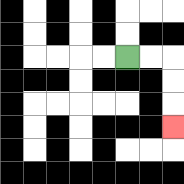{'start': '[5, 2]', 'end': '[7, 5]', 'path_directions': 'R,R,D,D,D', 'path_coordinates': '[[5, 2], [6, 2], [7, 2], [7, 3], [7, 4], [7, 5]]'}